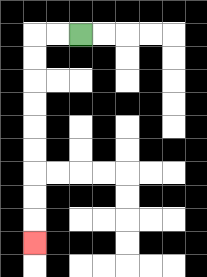{'start': '[3, 1]', 'end': '[1, 10]', 'path_directions': 'L,L,D,D,D,D,D,D,D,D,D', 'path_coordinates': '[[3, 1], [2, 1], [1, 1], [1, 2], [1, 3], [1, 4], [1, 5], [1, 6], [1, 7], [1, 8], [1, 9], [1, 10]]'}